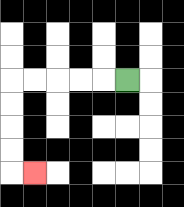{'start': '[5, 3]', 'end': '[1, 7]', 'path_directions': 'L,L,L,L,L,D,D,D,D,R', 'path_coordinates': '[[5, 3], [4, 3], [3, 3], [2, 3], [1, 3], [0, 3], [0, 4], [0, 5], [0, 6], [0, 7], [1, 7]]'}